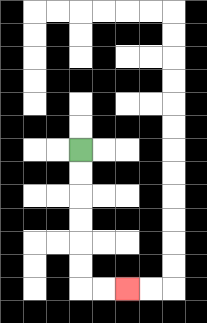{'start': '[3, 6]', 'end': '[5, 12]', 'path_directions': 'D,D,D,D,D,D,R,R', 'path_coordinates': '[[3, 6], [3, 7], [3, 8], [3, 9], [3, 10], [3, 11], [3, 12], [4, 12], [5, 12]]'}